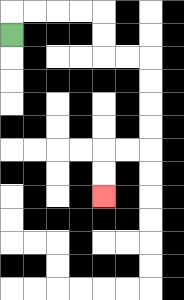{'start': '[0, 1]', 'end': '[4, 8]', 'path_directions': 'U,R,R,R,R,D,D,R,R,D,D,D,D,L,L,D,D', 'path_coordinates': '[[0, 1], [0, 0], [1, 0], [2, 0], [3, 0], [4, 0], [4, 1], [4, 2], [5, 2], [6, 2], [6, 3], [6, 4], [6, 5], [6, 6], [5, 6], [4, 6], [4, 7], [4, 8]]'}